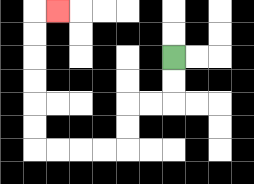{'start': '[7, 2]', 'end': '[2, 0]', 'path_directions': 'D,D,L,L,D,D,L,L,L,L,U,U,U,U,U,U,R', 'path_coordinates': '[[7, 2], [7, 3], [7, 4], [6, 4], [5, 4], [5, 5], [5, 6], [4, 6], [3, 6], [2, 6], [1, 6], [1, 5], [1, 4], [1, 3], [1, 2], [1, 1], [1, 0], [2, 0]]'}